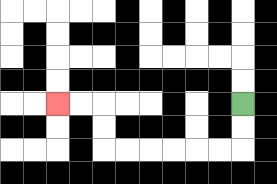{'start': '[10, 4]', 'end': '[2, 4]', 'path_directions': 'D,D,L,L,L,L,L,L,U,U,L,L', 'path_coordinates': '[[10, 4], [10, 5], [10, 6], [9, 6], [8, 6], [7, 6], [6, 6], [5, 6], [4, 6], [4, 5], [4, 4], [3, 4], [2, 4]]'}